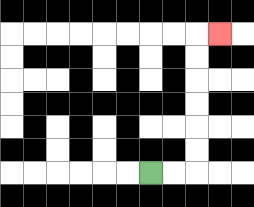{'start': '[6, 7]', 'end': '[9, 1]', 'path_directions': 'R,R,U,U,U,U,U,U,R', 'path_coordinates': '[[6, 7], [7, 7], [8, 7], [8, 6], [8, 5], [8, 4], [8, 3], [8, 2], [8, 1], [9, 1]]'}